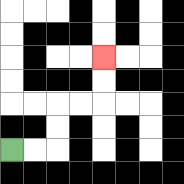{'start': '[0, 6]', 'end': '[4, 2]', 'path_directions': 'R,R,U,U,R,R,U,U', 'path_coordinates': '[[0, 6], [1, 6], [2, 6], [2, 5], [2, 4], [3, 4], [4, 4], [4, 3], [4, 2]]'}